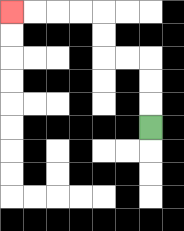{'start': '[6, 5]', 'end': '[0, 0]', 'path_directions': 'U,U,U,L,L,U,U,L,L,L,L', 'path_coordinates': '[[6, 5], [6, 4], [6, 3], [6, 2], [5, 2], [4, 2], [4, 1], [4, 0], [3, 0], [2, 0], [1, 0], [0, 0]]'}